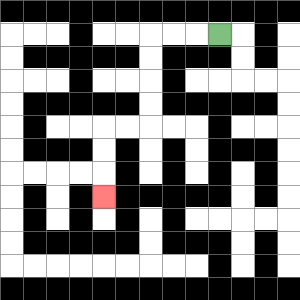{'start': '[9, 1]', 'end': '[4, 8]', 'path_directions': 'L,L,L,D,D,D,D,L,L,D,D,D', 'path_coordinates': '[[9, 1], [8, 1], [7, 1], [6, 1], [6, 2], [6, 3], [6, 4], [6, 5], [5, 5], [4, 5], [4, 6], [4, 7], [4, 8]]'}